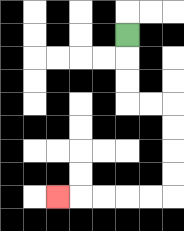{'start': '[5, 1]', 'end': '[2, 8]', 'path_directions': 'D,D,D,R,R,D,D,D,D,L,L,L,L,L', 'path_coordinates': '[[5, 1], [5, 2], [5, 3], [5, 4], [6, 4], [7, 4], [7, 5], [7, 6], [7, 7], [7, 8], [6, 8], [5, 8], [4, 8], [3, 8], [2, 8]]'}